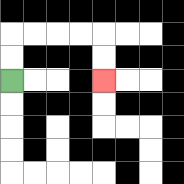{'start': '[0, 3]', 'end': '[4, 3]', 'path_directions': 'U,U,R,R,R,R,D,D', 'path_coordinates': '[[0, 3], [0, 2], [0, 1], [1, 1], [2, 1], [3, 1], [4, 1], [4, 2], [4, 3]]'}